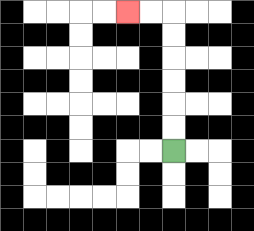{'start': '[7, 6]', 'end': '[5, 0]', 'path_directions': 'U,U,U,U,U,U,L,L', 'path_coordinates': '[[7, 6], [7, 5], [7, 4], [7, 3], [7, 2], [7, 1], [7, 0], [6, 0], [5, 0]]'}